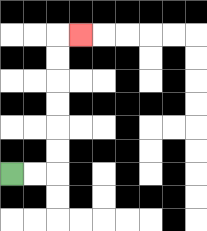{'start': '[0, 7]', 'end': '[3, 1]', 'path_directions': 'R,R,U,U,U,U,U,U,R', 'path_coordinates': '[[0, 7], [1, 7], [2, 7], [2, 6], [2, 5], [2, 4], [2, 3], [2, 2], [2, 1], [3, 1]]'}